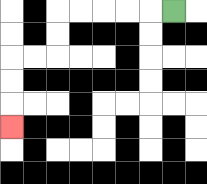{'start': '[7, 0]', 'end': '[0, 5]', 'path_directions': 'L,L,L,L,L,D,D,L,L,D,D,D', 'path_coordinates': '[[7, 0], [6, 0], [5, 0], [4, 0], [3, 0], [2, 0], [2, 1], [2, 2], [1, 2], [0, 2], [0, 3], [0, 4], [0, 5]]'}